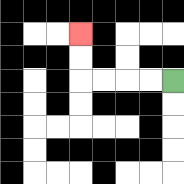{'start': '[7, 3]', 'end': '[3, 1]', 'path_directions': 'L,L,L,L,U,U', 'path_coordinates': '[[7, 3], [6, 3], [5, 3], [4, 3], [3, 3], [3, 2], [3, 1]]'}